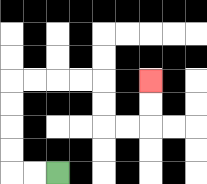{'start': '[2, 7]', 'end': '[6, 3]', 'path_directions': 'L,L,U,U,U,U,R,R,R,R,D,D,R,R,U,U', 'path_coordinates': '[[2, 7], [1, 7], [0, 7], [0, 6], [0, 5], [0, 4], [0, 3], [1, 3], [2, 3], [3, 3], [4, 3], [4, 4], [4, 5], [5, 5], [6, 5], [6, 4], [6, 3]]'}